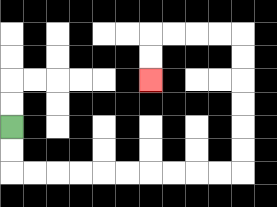{'start': '[0, 5]', 'end': '[6, 3]', 'path_directions': 'D,D,R,R,R,R,R,R,R,R,R,R,U,U,U,U,U,U,L,L,L,L,D,D', 'path_coordinates': '[[0, 5], [0, 6], [0, 7], [1, 7], [2, 7], [3, 7], [4, 7], [5, 7], [6, 7], [7, 7], [8, 7], [9, 7], [10, 7], [10, 6], [10, 5], [10, 4], [10, 3], [10, 2], [10, 1], [9, 1], [8, 1], [7, 1], [6, 1], [6, 2], [6, 3]]'}